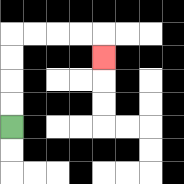{'start': '[0, 5]', 'end': '[4, 2]', 'path_directions': 'U,U,U,U,R,R,R,R,D', 'path_coordinates': '[[0, 5], [0, 4], [0, 3], [0, 2], [0, 1], [1, 1], [2, 1], [3, 1], [4, 1], [4, 2]]'}